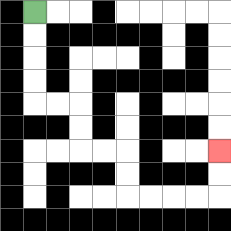{'start': '[1, 0]', 'end': '[9, 6]', 'path_directions': 'D,D,D,D,R,R,D,D,R,R,D,D,R,R,R,R,U,U', 'path_coordinates': '[[1, 0], [1, 1], [1, 2], [1, 3], [1, 4], [2, 4], [3, 4], [3, 5], [3, 6], [4, 6], [5, 6], [5, 7], [5, 8], [6, 8], [7, 8], [8, 8], [9, 8], [9, 7], [9, 6]]'}